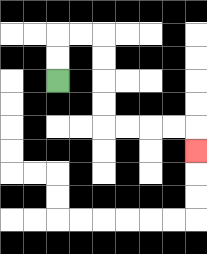{'start': '[2, 3]', 'end': '[8, 6]', 'path_directions': 'U,U,R,R,D,D,D,D,R,R,R,R,D', 'path_coordinates': '[[2, 3], [2, 2], [2, 1], [3, 1], [4, 1], [4, 2], [4, 3], [4, 4], [4, 5], [5, 5], [6, 5], [7, 5], [8, 5], [8, 6]]'}